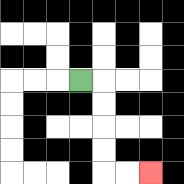{'start': '[3, 3]', 'end': '[6, 7]', 'path_directions': 'R,D,D,D,D,R,R', 'path_coordinates': '[[3, 3], [4, 3], [4, 4], [4, 5], [4, 6], [4, 7], [5, 7], [6, 7]]'}